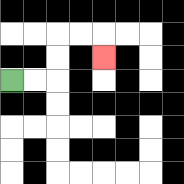{'start': '[0, 3]', 'end': '[4, 2]', 'path_directions': 'R,R,U,U,R,R,D', 'path_coordinates': '[[0, 3], [1, 3], [2, 3], [2, 2], [2, 1], [3, 1], [4, 1], [4, 2]]'}